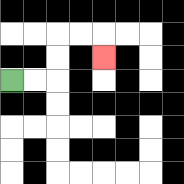{'start': '[0, 3]', 'end': '[4, 2]', 'path_directions': 'R,R,U,U,R,R,D', 'path_coordinates': '[[0, 3], [1, 3], [2, 3], [2, 2], [2, 1], [3, 1], [4, 1], [4, 2]]'}